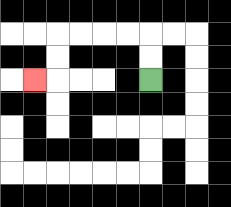{'start': '[6, 3]', 'end': '[1, 3]', 'path_directions': 'U,U,L,L,L,L,D,D,L', 'path_coordinates': '[[6, 3], [6, 2], [6, 1], [5, 1], [4, 1], [3, 1], [2, 1], [2, 2], [2, 3], [1, 3]]'}